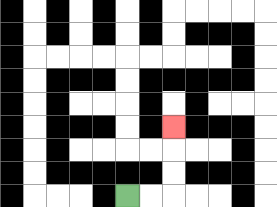{'start': '[5, 8]', 'end': '[7, 5]', 'path_directions': 'R,R,U,U,U', 'path_coordinates': '[[5, 8], [6, 8], [7, 8], [7, 7], [7, 6], [7, 5]]'}